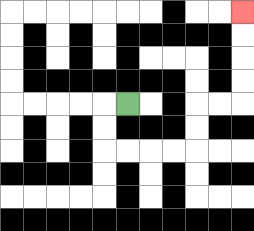{'start': '[5, 4]', 'end': '[10, 0]', 'path_directions': 'L,D,D,R,R,R,R,U,U,R,R,U,U,U,U', 'path_coordinates': '[[5, 4], [4, 4], [4, 5], [4, 6], [5, 6], [6, 6], [7, 6], [8, 6], [8, 5], [8, 4], [9, 4], [10, 4], [10, 3], [10, 2], [10, 1], [10, 0]]'}